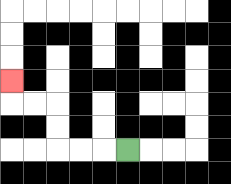{'start': '[5, 6]', 'end': '[0, 3]', 'path_directions': 'L,L,L,U,U,L,L,U', 'path_coordinates': '[[5, 6], [4, 6], [3, 6], [2, 6], [2, 5], [2, 4], [1, 4], [0, 4], [0, 3]]'}